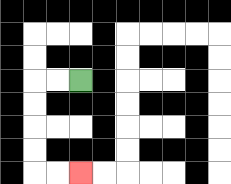{'start': '[3, 3]', 'end': '[3, 7]', 'path_directions': 'L,L,D,D,D,D,R,R', 'path_coordinates': '[[3, 3], [2, 3], [1, 3], [1, 4], [1, 5], [1, 6], [1, 7], [2, 7], [3, 7]]'}